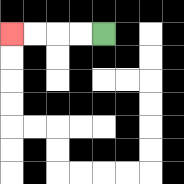{'start': '[4, 1]', 'end': '[0, 1]', 'path_directions': 'L,L,L,L', 'path_coordinates': '[[4, 1], [3, 1], [2, 1], [1, 1], [0, 1]]'}